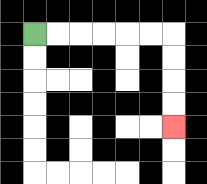{'start': '[1, 1]', 'end': '[7, 5]', 'path_directions': 'R,R,R,R,R,R,D,D,D,D', 'path_coordinates': '[[1, 1], [2, 1], [3, 1], [4, 1], [5, 1], [6, 1], [7, 1], [7, 2], [7, 3], [7, 4], [7, 5]]'}